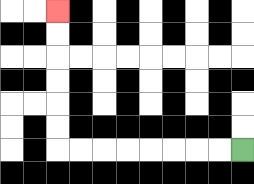{'start': '[10, 6]', 'end': '[2, 0]', 'path_directions': 'L,L,L,L,L,L,L,L,U,U,U,U,U,U', 'path_coordinates': '[[10, 6], [9, 6], [8, 6], [7, 6], [6, 6], [5, 6], [4, 6], [3, 6], [2, 6], [2, 5], [2, 4], [2, 3], [2, 2], [2, 1], [2, 0]]'}